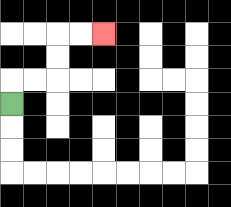{'start': '[0, 4]', 'end': '[4, 1]', 'path_directions': 'U,R,R,U,U,R,R', 'path_coordinates': '[[0, 4], [0, 3], [1, 3], [2, 3], [2, 2], [2, 1], [3, 1], [4, 1]]'}